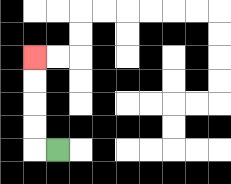{'start': '[2, 6]', 'end': '[1, 2]', 'path_directions': 'L,U,U,U,U', 'path_coordinates': '[[2, 6], [1, 6], [1, 5], [1, 4], [1, 3], [1, 2]]'}